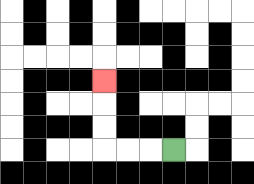{'start': '[7, 6]', 'end': '[4, 3]', 'path_directions': 'L,L,L,U,U,U', 'path_coordinates': '[[7, 6], [6, 6], [5, 6], [4, 6], [4, 5], [4, 4], [4, 3]]'}